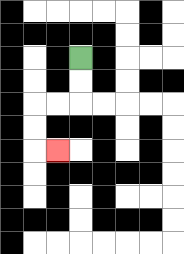{'start': '[3, 2]', 'end': '[2, 6]', 'path_directions': 'D,D,L,L,D,D,R', 'path_coordinates': '[[3, 2], [3, 3], [3, 4], [2, 4], [1, 4], [1, 5], [1, 6], [2, 6]]'}